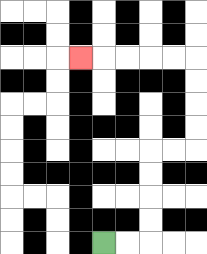{'start': '[4, 10]', 'end': '[3, 2]', 'path_directions': 'R,R,U,U,U,U,R,R,U,U,U,U,L,L,L,L,L', 'path_coordinates': '[[4, 10], [5, 10], [6, 10], [6, 9], [6, 8], [6, 7], [6, 6], [7, 6], [8, 6], [8, 5], [8, 4], [8, 3], [8, 2], [7, 2], [6, 2], [5, 2], [4, 2], [3, 2]]'}